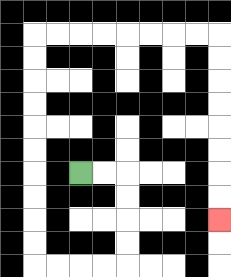{'start': '[3, 7]', 'end': '[9, 9]', 'path_directions': 'R,R,D,D,D,D,L,L,L,L,U,U,U,U,U,U,U,U,U,U,R,R,R,R,R,R,R,R,D,D,D,D,D,D,D,D', 'path_coordinates': '[[3, 7], [4, 7], [5, 7], [5, 8], [5, 9], [5, 10], [5, 11], [4, 11], [3, 11], [2, 11], [1, 11], [1, 10], [1, 9], [1, 8], [1, 7], [1, 6], [1, 5], [1, 4], [1, 3], [1, 2], [1, 1], [2, 1], [3, 1], [4, 1], [5, 1], [6, 1], [7, 1], [8, 1], [9, 1], [9, 2], [9, 3], [9, 4], [9, 5], [9, 6], [9, 7], [9, 8], [9, 9]]'}